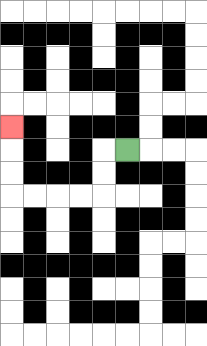{'start': '[5, 6]', 'end': '[0, 5]', 'path_directions': 'L,D,D,L,L,L,L,U,U,U', 'path_coordinates': '[[5, 6], [4, 6], [4, 7], [4, 8], [3, 8], [2, 8], [1, 8], [0, 8], [0, 7], [0, 6], [0, 5]]'}